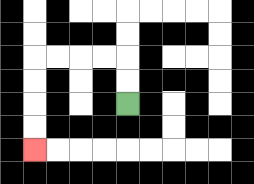{'start': '[5, 4]', 'end': '[1, 6]', 'path_directions': 'U,U,L,L,L,L,D,D,D,D', 'path_coordinates': '[[5, 4], [5, 3], [5, 2], [4, 2], [3, 2], [2, 2], [1, 2], [1, 3], [1, 4], [1, 5], [1, 6]]'}